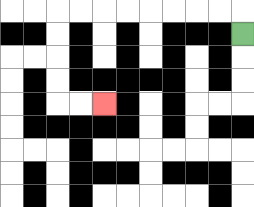{'start': '[10, 1]', 'end': '[4, 4]', 'path_directions': 'U,L,L,L,L,L,L,L,L,D,D,D,D,R,R', 'path_coordinates': '[[10, 1], [10, 0], [9, 0], [8, 0], [7, 0], [6, 0], [5, 0], [4, 0], [3, 0], [2, 0], [2, 1], [2, 2], [2, 3], [2, 4], [3, 4], [4, 4]]'}